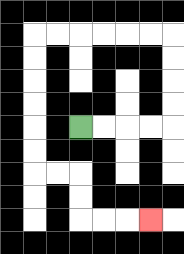{'start': '[3, 5]', 'end': '[6, 9]', 'path_directions': 'R,R,R,R,U,U,U,U,L,L,L,L,L,L,D,D,D,D,D,D,R,R,D,D,R,R,R', 'path_coordinates': '[[3, 5], [4, 5], [5, 5], [6, 5], [7, 5], [7, 4], [7, 3], [7, 2], [7, 1], [6, 1], [5, 1], [4, 1], [3, 1], [2, 1], [1, 1], [1, 2], [1, 3], [1, 4], [1, 5], [1, 6], [1, 7], [2, 7], [3, 7], [3, 8], [3, 9], [4, 9], [5, 9], [6, 9]]'}